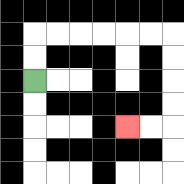{'start': '[1, 3]', 'end': '[5, 5]', 'path_directions': 'U,U,R,R,R,R,R,R,D,D,D,D,L,L', 'path_coordinates': '[[1, 3], [1, 2], [1, 1], [2, 1], [3, 1], [4, 1], [5, 1], [6, 1], [7, 1], [7, 2], [7, 3], [7, 4], [7, 5], [6, 5], [5, 5]]'}